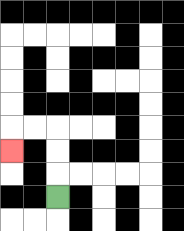{'start': '[2, 8]', 'end': '[0, 6]', 'path_directions': 'U,U,U,L,L,D', 'path_coordinates': '[[2, 8], [2, 7], [2, 6], [2, 5], [1, 5], [0, 5], [0, 6]]'}